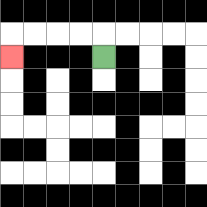{'start': '[4, 2]', 'end': '[0, 2]', 'path_directions': 'U,L,L,L,L,D', 'path_coordinates': '[[4, 2], [4, 1], [3, 1], [2, 1], [1, 1], [0, 1], [0, 2]]'}